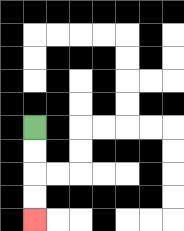{'start': '[1, 5]', 'end': '[1, 9]', 'path_directions': 'D,D,D,D', 'path_coordinates': '[[1, 5], [1, 6], [1, 7], [1, 8], [1, 9]]'}